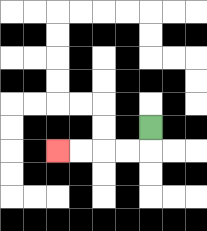{'start': '[6, 5]', 'end': '[2, 6]', 'path_directions': 'D,L,L,L,L', 'path_coordinates': '[[6, 5], [6, 6], [5, 6], [4, 6], [3, 6], [2, 6]]'}